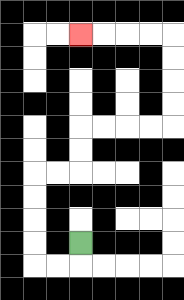{'start': '[3, 10]', 'end': '[3, 1]', 'path_directions': 'D,L,L,U,U,U,U,R,R,U,U,R,R,R,R,U,U,U,U,L,L,L,L', 'path_coordinates': '[[3, 10], [3, 11], [2, 11], [1, 11], [1, 10], [1, 9], [1, 8], [1, 7], [2, 7], [3, 7], [3, 6], [3, 5], [4, 5], [5, 5], [6, 5], [7, 5], [7, 4], [7, 3], [7, 2], [7, 1], [6, 1], [5, 1], [4, 1], [3, 1]]'}